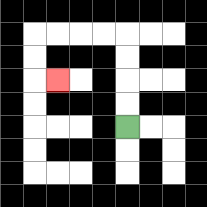{'start': '[5, 5]', 'end': '[2, 3]', 'path_directions': 'U,U,U,U,L,L,L,L,D,D,R', 'path_coordinates': '[[5, 5], [5, 4], [5, 3], [5, 2], [5, 1], [4, 1], [3, 1], [2, 1], [1, 1], [1, 2], [1, 3], [2, 3]]'}